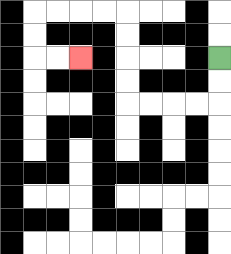{'start': '[9, 2]', 'end': '[3, 2]', 'path_directions': 'D,D,L,L,L,L,U,U,U,U,L,L,L,L,D,D,R,R', 'path_coordinates': '[[9, 2], [9, 3], [9, 4], [8, 4], [7, 4], [6, 4], [5, 4], [5, 3], [5, 2], [5, 1], [5, 0], [4, 0], [3, 0], [2, 0], [1, 0], [1, 1], [1, 2], [2, 2], [3, 2]]'}